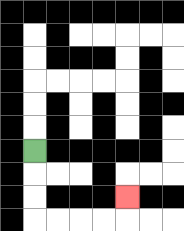{'start': '[1, 6]', 'end': '[5, 8]', 'path_directions': 'D,D,D,R,R,R,R,U', 'path_coordinates': '[[1, 6], [1, 7], [1, 8], [1, 9], [2, 9], [3, 9], [4, 9], [5, 9], [5, 8]]'}